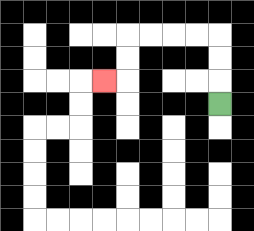{'start': '[9, 4]', 'end': '[4, 3]', 'path_directions': 'U,U,U,L,L,L,L,D,D,L', 'path_coordinates': '[[9, 4], [9, 3], [9, 2], [9, 1], [8, 1], [7, 1], [6, 1], [5, 1], [5, 2], [5, 3], [4, 3]]'}